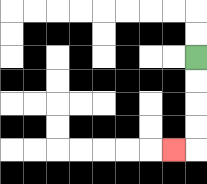{'start': '[8, 2]', 'end': '[7, 6]', 'path_directions': 'D,D,D,D,L', 'path_coordinates': '[[8, 2], [8, 3], [8, 4], [8, 5], [8, 6], [7, 6]]'}